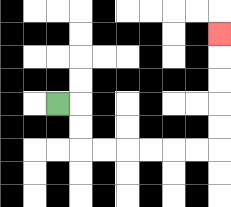{'start': '[2, 4]', 'end': '[9, 1]', 'path_directions': 'R,D,D,R,R,R,R,R,R,U,U,U,U,U', 'path_coordinates': '[[2, 4], [3, 4], [3, 5], [3, 6], [4, 6], [5, 6], [6, 6], [7, 6], [8, 6], [9, 6], [9, 5], [9, 4], [9, 3], [9, 2], [9, 1]]'}